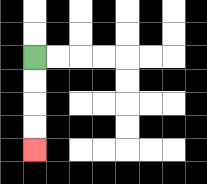{'start': '[1, 2]', 'end': '[1, 6]', 'path_directions': 'D,D,D,D', 'path_coordinates': '[[1, 2], [1, 3], [1, 4], [1, 5], [1, 6]]'}